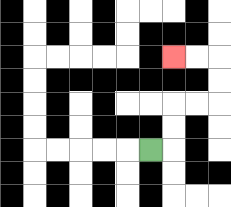{'start': '[6, 6]', 'end': '[7, 2]', 'path_directions': 'R,U,U,R,R,U,U,L,L', 'path_coordinates': '[[6, 6], [7, 6], [7, 5], [7, 4], [8, 4], [9, 4], [9, 3], [9, 2], [8, 2], [7, 2]]'}